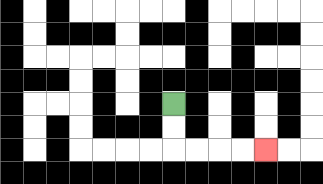{'start': '[7, 4]', 'end': '[11, 6]', 'path_directions': 'D,D,R,R,R,R', 'path_coordinates': '[[7, 4], [7, 5], [7, 6], [8, 6], [9, 6], [10, 6], [11, 6]]'}